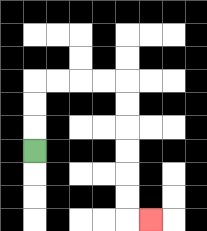{'start': '[1, 6]', 'end': '[6, 9]', 'path_directions': 'U,U,U,R,R,R,R,D,D,D,D,D,D,R', 'path_coordinates': '[[1, 6], [1, 5], [1, 4], [1, 3], [2, 3], [3, 3], [4, 3], [5, 3], [5, 4], [5, 5], [5, 6], [5, 7], [5, 8], [5, 9], [6, 9]]'}